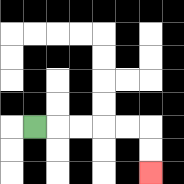{'start': '[1, 5]', 'end': '[6, 7]', 'path_directions': 'R,R,R,R,R,D,D', 'path_coordinates': '[[1, 5], [2, 5], [3, 5], [4, 5], [5, 5], [6, 5], [6, 6], [6, 7]]'}